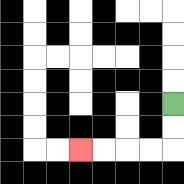{'start': '[7, 4]', 'end': '[3, 6]', 'path_directions': 'D,D,L,L,L,L', 'path_coordinates': '[[7, 4], [7, 5], [7, 6], [6, 6], [5, 6], [4, 6], [3, 6]]'}